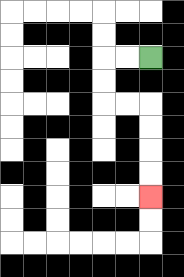{'start': '[6, 2]', 'end': '[6, 8]', 'path_directions': 'L,L,D,D,R,R,D,D,D,D', 'path_coordinates': '[[6, 2], [5, 2], [4, 2], [4, 3], [4, 4], [5, 4], [6, 4], [6, 5], [6, 6], [6, 7], [6, 8]]'}